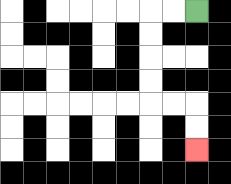{'start': '[8, 0]', 'end': '[8, 6]', 'path_directions': 'L,L,D,D,D,D,R,R,D,D', 'path_coordinates': '[[8, 0], [7, 0], [6, 0], [6, 1], [6, 2], [6, 3], [6, 4], [7, 4], [8, 4], [8, 5], [8, 6]]'}